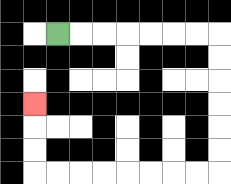{'start': '[2, 1]', 'end': '[1, 4]', 'path_directions': 'R,R,R,R,R,R,R,D,D,D,D,D,D,L,L,L,L,L,L,L,L,U,U,U', 'path_coordinates': '[[2, 1], [3, 1], [4, 1], [5, 1], [6, 1], [7, 1], [8, 1], [9, 1], [9, 2], [9, 3], [9, 4], [9, 5], [9, 6], [9, 7], [8, 7], [7, 7], [6, 7], [5, 7], [4, 7], [3, 7], [2, 7], [1, 7], [1, 6], [1, 5], [1, 4]]'}